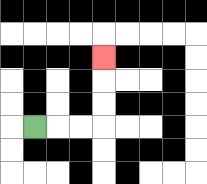{'start': '[1, 5]', 'end': '[4, 2]', 'path_directions': 'R,R,R,U,U,U', 'path_coordinates': '[[1, 5], [2, 5], [3, 5], [4, 5], [4, 4], [4, 3], [4, 2]]'}